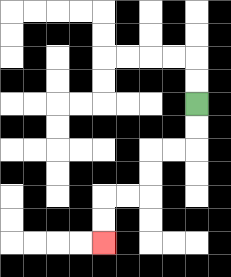{'start': '[8, 4]', 'end': '[4, 10]', 'path_directions': 'D,D,L,L,D,D,L,L,D,D', 'path_coordinates': '[[8, 4], [8, 5], [8, 6], [7, 6], [6, 6], [6, 7], [6, 8], [5, 8], [4, 8], [4, 9], [4, 10]]'}